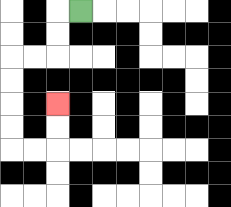{'start': '[3, 0]', 'end': '[2, 4]', 'path_directions': 'L,D,D,L,L,D,D,D,D,R,R,U,U', 'path_coordinates': '[[3, 0], [2, 0], [2, 1], [2, 2], [1, 2], [0, 2], [0, 3], [0, 4], [0, 5], [0, 6], [1, 6], [2, 6], [2, 5], [2, 4]]'}